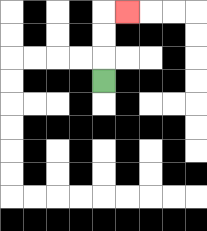{'start': '[4, 3]', 'end': '[5, 0]', 'path_directions': 'U,U,U,R', 'path_coordinates': '[[4, 3], [4, 2], [4, 1], [4, 0], [5, 0]]'}